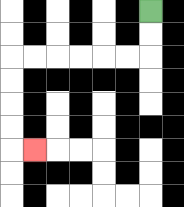{'start': '[6, 0]', 'end': '[1, 6]', 'path_directions': 'D,D,L,L,L,L,L,L,D,D,D,D,R', 'path_coordinates': '[[6, 0], [6, 1], [6, 2], [5, 2], [4, 2], [3, 2], [2, 2], [1, 2], [0, 2], [0, 3], [0, 4], [0, 5], [0, 6], [1, 6]]'}